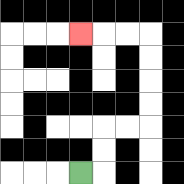{'start': '[3, 7]', 'end': '[3, 1]', 'path_directions': 'R,U,U,R,R,U,U,U,U,L,L,L', 'path_coordinates': '[[3, 7], [4, 7], [4, 6], [4, 5], [5, 5], [6, 5], [6, 4], [6, 3], [6, 2], [6, 1], [5, 1], [4, 1], [3, 1]]'}